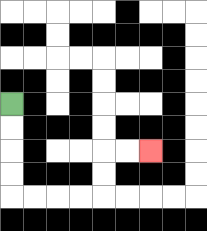{'start': '[0, 4]', 'end': '[6, 6]', 'path_directions': 'D,D,D,D,R,R,R,R,U,U,R,R', 'path_coordinates': '[[0, 4], [0, 5], [0, 6], [0, 7], [0, 8], [1, 8], [2, 8], [3, 8], [4, 8], [4, 7], [4, 6], [5, 6], [6, 6]]'}